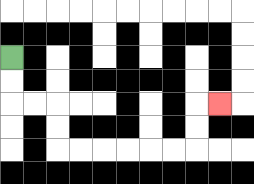{'start': '[0, 2]', 'end': '[9, 4]', 'path_directions': 'D,D,R,R,D,D,R,R,R,R,R,R,U,U,R', 'path_coordinates': '[[0, 2], [0, 3], [0, 4], [1, 4], [2, 4], [2, 5], [2, 6], [3, 6], [4, 6], [5, 6], [6, 6], [7, 6], [8, 6], [8, 5], [8, 4], [9, 4]]'}